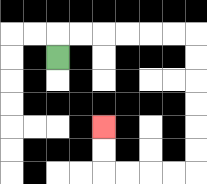{'start': '[2, 2]', 'end': '[4, 5]', 'path_directions': 'U,R,R,R,R,R,R,D,D,D,D,D,D,L,L,L,L,U,U', 'path_coordinates': '[[2, 2], [2, 1], [3, 1], [4, 1], [5, 1], [6, 1], [7, 1], [8, 1], [8, 2], [8, 3], [8, 4], [8, 5], [8, 6], [8, 7], [7, 7], [6, 7], [5, 7], [4, 7], [4, 6], [4, 5]]'}